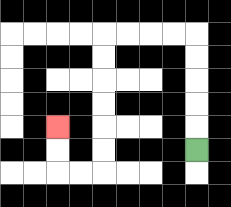{'start': '[8, 6]', 'end': '[2, 5]', 'path_directions': 'U,U,U,U,U,L,L,L,L,D,D,D,D,D,D,L,L,U,U', 'path_coordinates': '[[8, 6], [8, 5], [8, 4], [8, 3], [8, 2], [8, 1], [7, 1], [6, 1], [5, 1], [4, 1], [4, 2], [4, 3], [4, 4], [4, 5], [4, 6], [4, 7], [3, 7], [2, 7], [2, 6], [2, 5]]'}